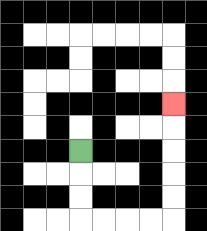{'start': '[3, 6]', 'end': '[7, 4]', 'path_directions': 'D,D,D,R,R,R,R,U,U,U,U,U', 'path_coordinates': '[[3, 6], [3, 7], [3, 8], [3, 9], [4, 9], [5, 9], [6, 9], [7, 9], [7, 8], [7, 7], [7, 6], [7, 5], [7, 4]]'}